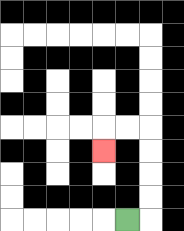{'start': '[5, 9]', 'end': '[4, 6]', 'path_directions': 'R,U,U,U,U,L,L,D', 'path_coordinates': '[[5, 9], [6, 9], [6, 8], [6, 7], [6, 6], [6, 5], [5, 5], [4, 5], [4, 6]]'}